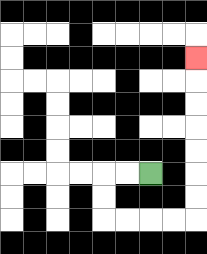{'start': '[6, 7]', 'end': '[8, 2]', 'path_directions': 'L,L,D,D,R,R,R,R,U,U,U,U,U,U,U', 'path_coordinates': '[[6, 7], [5, 7], [4, 7], [4, 8], [4, 9], [5, 9], [6, 9], [7, 9], [8, 9], [8, 8], [8, 7], [8, 6], [8, 5], [8, 4], [8, 3], [8, 2]]'}